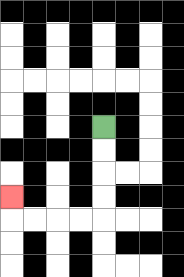{'start': '[4, 5]', 'end': '[0, 8]', 'path_directions': 'D,D,D,D,L,L,L,L,U', 'path_coordinates': '[[4, 5], [4, 6], [4, 7], [4, 8], [4, 9], [3, 9], [2, 9], [1, 9], [0, 9], [0, 8]]'}